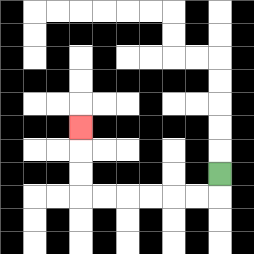{'start': '[9, 7]', 'end': '[3, 5]', 'path_directions': 'D,L,L,L,L,L,L,U,U,U', 'path_coordinates': '[[9, 7], [9, 8], [8, 8], [7, 8], [6, 8], [5, 8], [4, 8], [3, 8], [3, 7], [3, 6], [3, 5]]'}